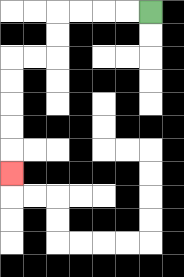{'start': '[6, 0]', 'end': '[0, 7]', 'path_directions': 'L,L,L,L,D,D,L,L,D,D,D,D,D', 'path_coordinates': '[[6, 0], [5, 0], [4, 0], [3, 0], [2, 0], [2, 1], [2, 2], [1, 2], [0, 2], [0, 3], [0, 4], [0, 5], [0, 6], [0, 7]]'}